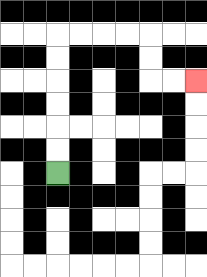{'start': '[2, 7]', 'end': '[8, 3]', 'path_directions': 'U,U,U,U,U,U,R,R,R,R,D,D,R,R', 'path_coordinates': '[[2, 7], [2, 6], [2, 5], [2, 4], [2, 3], [2, 2], [2, 1], [3, 1], [4, 1], [5, 1], [6, 1], [6, 2], [6, 3], [7, 3], [8, 3]]'}